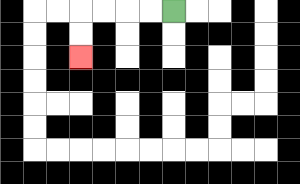{'start': '[7, 0]', 'end': '[3, 2]', 'path_directions': 'L,L,L,L,D,D', 'path_coordinates': '[[7, 0], [6, 0], [5, 0], [4, 0], [3, 0], [3, 1], [3, 2]]'}